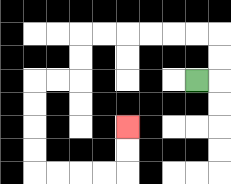{'start': '[8, 3]', 'end': '[5, 5]', 'path_directions': 'R,U,U,L,L,L,L,L,L,D,D,L,L,D,D,D,D,R,R,R,R,U,U', 'path_coordinates': '[[8, 3], [9, 3], [9, 2], [9, 1], [8, 1], [7, 1], [6, 1], [5, 1], [4, 1], [3, 1], [3, 2], [3, 3], [2, 3], [1, 3], [1, 4], [1, 5], [1, 6], [1, 7], [2, 7], [3, 7], [4, 7], [5, 7], [5, 6], [5, 5]]'}